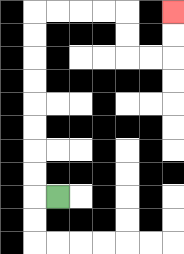{'start': '[2, 8]', 'end': '[7, 0]', 'path_directions': 'L,U,U,U,U,U,U,U,U,R,R,R,R,D,D,R,R,U,U', 'path_coordinates': '[[2, 8], [1, 8], [1, 7], [1, 6], [1, 5], [1, 4], [1, 3], [1, 2], [1, 1], [1, 0], [2, 0], [3, 0], [4, 0], [5, 0], [5, 1], [5, 2], [6, 2], [7, 2], [7, 1], [7, 0]]'}